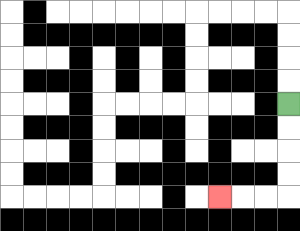{'start': '[12, 4]', 'end': '[9, 8]', 'path_directions': 'D,D,D,D,L,L,L', 'path_coordinates': '[[12, 4], [12, 5], [12, 6], [12, 7], [12, 8], [11, 8], [10, 8], [9, 8]]'}